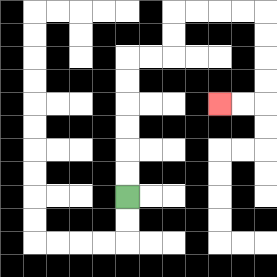{'start': '[5, 8]', 'end': '[9, 4]', 'path_directions': 'U,U,U,U,U,U,R,R,U,U,R,R,R,R,D,D,D,D,L,L', 'path_coordinates': '[[5, 8], [5, 7], [5, 6], [5, 5], [5, 4], [5, 3], [5, 2], [6, 2], [7, 2], [7, 1], [7, 0], [8, 0], [9, 0], [10, 0], [11, 0], [11, 1], [11, 2], [11, 3], [11, 4], [10, 4], [9, 4]]'}